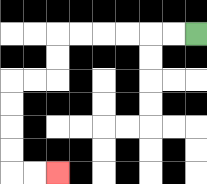{'start': '[8, 1]', 'end': '[2, 7]', 'path_directions': 'L,L,L,L,L,L,D,D,L,L,D,D,D,D,R,R', 'path_coordinates': '[[8, 1], [7, 1], [6, 1], [5, 1], [4, 1], [3, 1], [2, 1], [2, 2], [2, 3], [1, 3], [0, 3], [0, 4], [0, 5], [0, 6], [0, 7], [1, 7], [2, 7]]'}